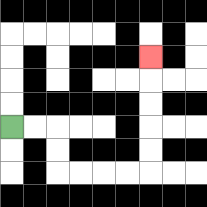{'start': '[0, 5]', 'end': '[6, 2]', 'path_directions': 'R,R,D,D,R,R,R,R,U,U,U,U,U', 'path_coordinates': '[[0, 5], [1, 5], [2, 5], [2, 6], [2, 7], [3, 7], [4, 7], [5, 7], [6, 7], [6, 6], [6, 5], [6, 4], [6, 3], [6, 2]]'}